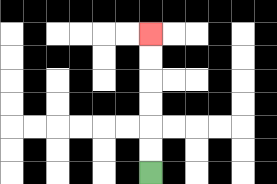{'start': '[6, 7]', 'end': '[6, 1]', 'path_directions': 'U,U,U,U,U,U', 'path_coordinates': '[[6, 7], [6, 6], [6, 5], [6, 4], [6, 3], [6, 2], [6, 1]]'}